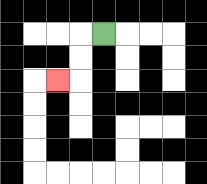{'start': '[4, 1]', 'end': '[2, 3]', 'path_directions': 'L,D,D,L', 'path_coordinates': '[[4, 1], [3, 1], [3, 2], [3, 3], [2, 3]]'}